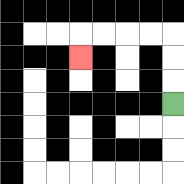{'start': '[7, 4]', 'end': '[3, 2]', 'path_directions': 'U,U,U,L,L,L,L,D', 'path_coordinates': '[[7, 4], [7, 3], [7, 2], [7, 1], [6, 1], [5, 1], [4, 1], [3, 1], [3, 2]]'}